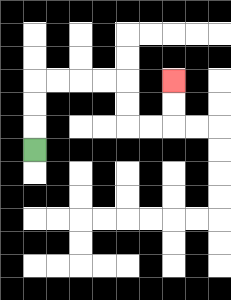{'start': '[1, 6]', 'end': '[7, 3]', 'path_directions': 'U,U,U,R,R,R,R,D,D,R,R,U,U', 'path_coordinates': '[[1, 6], [1, 5], [1, 4], [1, 3], [2, 3], [3, 3], [4, 3], [5, 3], [5, 4], [5, 5], [6, 5], [7, 5], [7, 4], [7, 3]]'}